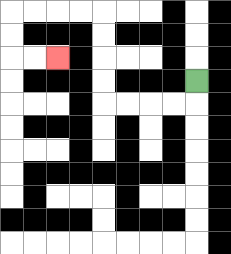{'start': '[8, 3]', 'end': '[2, 2]', 'path_directions': 'D,L,L,L,L,U,U,U,U,L,L,L,L,D,D,R,R', 'path_coordinates': '[[8, 3], [8, 4], [7, 4], [6, 4], [5, 4], [4, 4], [4, 3], [4, 2], [4, 1], [4, 0], [3, 0], [2, 0], [1, 0], [0, 0], [0, 1], [0, 2], [1, 2], [2, 2]]'}